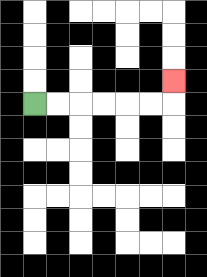{'start': '[1, 4]', 'end': '[7, 3]', 'path_directions': 'R,R,R,R,R,R,U', 'path_coordinates': '[[1, 4], [2, 4], [3, 4], [4, 4], [5, 4], [6, 4], [7, 4], [7, 3]]'}